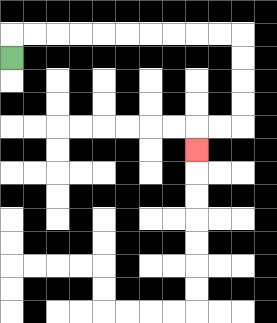{'start': '[0, 2]', 'end': '[8, 6]', 'path_directions': 'U,R,R,R,R,R,R,R,R,R,R,D,D,D,D,L,L,D', 'path_coordinates': '[[0, 2], [0, 1], [1, 1], [2, 1], [3, 1], [4, 1], [5, 1], [6, 1], [7, 1], [8, 1], [9, 1], [10, 1], [10, 2], [10, 3], [10, 4], [10, 5], [9, 5], [8, 5], [8, 6]]'}